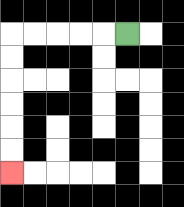{'start': '[5, 1]', 'end': '[0, 7]', 'path_directions': 'L,L,L,L,L,D,D,D,D,D,D', 'path_coordinates': '[[5, 1], [4, 1], [3, 1], [2, 1], [1, 1], [0, 1], [0, 2], [0, 3], [0, 4], [0, 5], [0, 6], [0, 7]]'}